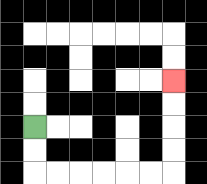{'start': '[1, 5]', 'end': '[7, 3]', 'path_directions': 'D,D,R,R,R,R,R,R,U,U,U,U', 'path_coordinates': '[[1, 5], [1, 6], [1, 7], [2, 7], [3, 7], [4, 7], [5, 7], [6, 7], [7, 7], [7, 6], [7, 5], [7, 4], [7, 3]]'}